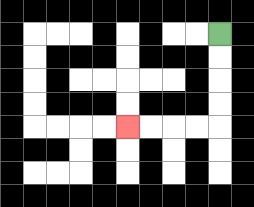{'start': '[9, 1]', 'end': '[5, 5]', 'path_directions': 'D,D,D,D,L,L,L,L', 'path_coordinates': '[[9, 1], [9, 2], [9, 3], [9, 4], [9, 5], [8, 5], [7, 5], [6, 5], [5, 5]]'}